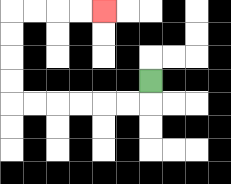{'start': '[6, 3]', 'end': '[4, 0]', 'path_directions': 'D,L,L,L,L,L,L,U,U,U,U,R,R,R,R', 'path_coordinates': '[[6, 3], [6, 4], [5, 4], [4, 4], [3, 4], [2, 4], [1, 4], [0, 4], [0, 3], [0, 2], [0, 1], [0, 0], [1, 0], [2, 0], [3, 0], [4, 0]]'}